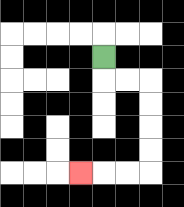{'start': '[4, 2]', 'end': '[3, 7]', 'path_directions': 'D,R,R,D,D,D,D,L,L,L', 'path_coordinates': '[[4, 2], [4, 3], [5, 3], [6, 3], [6, 4], [6, 5], [6, 6], [6, 7], [5, 7], [4, 7], [3, 7]]'}